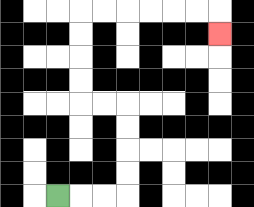{'start': '[2, 8]', 'end': '[9, 1]', 'path_directions': 'R,R,R,U,U,U,U,L,L,U,U,U,U,R,R,R,R,R,R,D', 'path_coordinates': '[[2, 8], [3, 8], [4, 8], [5, 8], [5, 7], [5, 6], [5, 5], [5, 4], [4, 4], [3, 4], [3, 3], [3, 2], [3, 1], [3, 0], [4, 0], [5, 0], [6, 0], [7, 0], [8, 0], [9, 0], [9, 1]]'}